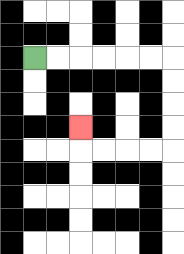{'start': '[1, 2]', 'end': '[3, 5]', 'path_directions': 'R,R,R,R,R,R,D,D,D,D,L,L,L,L,U', 'path_coordinates': '[[1, 2], [2, 2], [3, 2], [4, 2], [5, 2], [6, 2], [7, 2], [7, 3], [7, 4], [7, 5], [7, 6], [6, 6], [5, 6], [4, 6], [3, 6], [3, 5]]'}